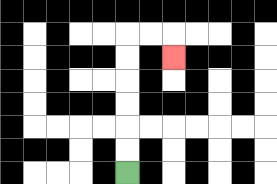{'start': '[5, 7]', 'end': '[7, 2]', 'path_directions': 'U,U,U,U,U,U,R,R,D', 'path_coordinates': '[[5, 7], [5, 6], [5, 5], [5, 4], [5, 3], [5, 2], [5, 1], [6, 1], [7, 1], [7, 2]]'}